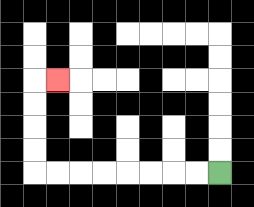{'start': '[9, 7]', 'end': '[2, 3]', 'path_directions': 'L,L,L,L,L,L,L,L,U,U,U,U,R', 'path_coordinates': '[[9, 7], [8, 7], [7, 7], [6, 7], [5, 7], [4, 7], [3, 7], [2, 7], [1, 7], [1, 6], [1, 5], [1, 4], [1, 3], [2, 3]]'}